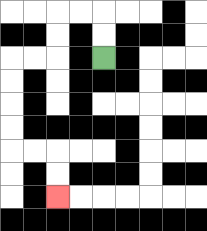{'start': '[4, 2]', 'end': '[2, 8]', 'path_directions': 'U,U,L,L,D,D,L,L,D,D,D,D,R,R,D,D', 'path_coordinates': '[[4, 2], [4, 1], [4, 0], [3, 0], [2, 0], [2, 1], [2, 2], [1, 2], [0, 2], [0, 3], [0, 4], [0, 5], [0, 6], [1, 6], [2, 6], [2, 7], [2, 8]]'}